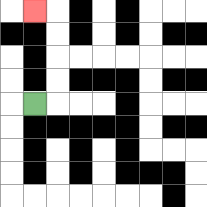{'start': '[1, 4]', 'end': '[1, 0]', 'path_directions': 'R,U,U,U,U,L', 'path_coordinates': '[[1, 4], [2, 4], [2, 3], [2, 2], [2, 1], [2, 0], [1, 0]]'}